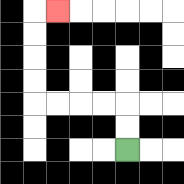{'start': '[5, 6]', 'end': '[2, 0]', 'path_directions': 'U,U,L,L,L,L,U,U,U,U,R', 'path_coordinates': '[[5, 6], [5, 5], [5, 4], [4, 4], [3, 4], [2, 4], [1, 4], [1, 3], [1, 2], [1, 1], [1, 0], [2, 0]]'}